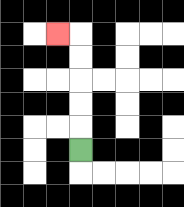{'start': '[3, 6]', 'end': '[2, 1]', 'path_directions': 'U,U,U,U,U,L', 'path_coordinates': '[[3, 6], [3, 5], [3, 4], [3, 3], [3, 2], [3, 1], [2, 1]]'}